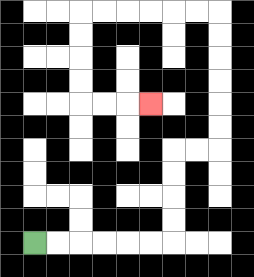{'start': '[1, 10]', 'end': '[6, 4]', 'path_directions': 'R,R,R,R,R,R,U,U,U,U,R,R,U,U,U,U,U,U,L,L,L,L,L,L,D,D,D,D,R,R,R', 'path_coordinates': '[[1, 10], [2, 10], [3, 10], [4, 10], [5, 10], [6, 10], [7, 10], [7, 9], [7, 8], [7, 7], [7, 6], [8, 6], [9, 6], [9, 5], [9, 4], [9, 3], [9, 2], [9, 1], [9, 0], [8, 0], [7, 0], [6, 0], [5, 0], [4, 0], [3, 0], [3, 1], [3, 2], [3, 3], [3, 4], [4, 4], [5, 4], [6, 4]]'}